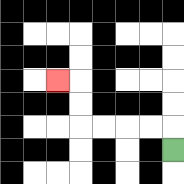{'start': '[7, 6]', 'end': '[2, 3]', 'path_directions': 'U,L,L,L,L,U,U,L', 'path_coordinates': '[[7, 6], [7, 5], [6, 5], [5, 5], [4, 5], [3, 5], [3, 4], [3, 3], [2, 3]]'}